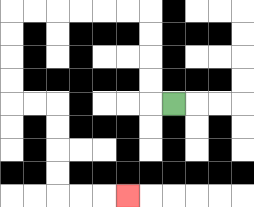{'start': '[7, 4]', 'end': '[5, 8]', 'path_directions': 'L,U,U,U,U,L,L,L,L,L,L,D,D,D,D,R,R,D,D,D,D,R,R,R', 'path_coordinates': '[[7, 4], [6, 4], [6, 3], [6, 2], [6, 1], [6, 0], [5, 0], [4, 0], [3, 0], [2, 0], [1, 0], [0, 0], [0, 1], [0, 2], [0, 3], [0, 4], [1, 4], [2, 4], [2, 5], [2, 6], [2, 7], [2, 8], [3, 8], [4, 8], [5, 8]]'}